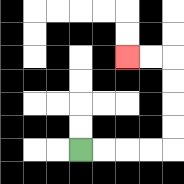{'start': '[3, 6]', 'end': '[5, 2]', 'path_directions': 'R,R,R,R,U,U,U,U,L,L', 'path_coordinates': '[[3, 6], [4, 6], [5, 6], [6, 6], [7, 6], [7, 5], [7, 4], [7, 3], [7, 2], [6, 2], [5, 2]]'}